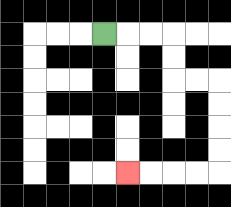{'start': '[4, 1]', 'end': '[5, 7]', 'path_directions': 'R,R,R,D,D,R,R,D,D,D,D,L,L,L,L', 'path_coordinates': '[[4, 1], [5, 1], [6, 1], [7, 1], [7, 2], [7, 3], [8, 3], [9, 3], [9, 4], [9, 5], [9, 6], [9, 7], [8, 7], [7, 7], [6, 7], [5, 7]]'}